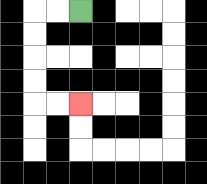{'start': '[3, 0]', 'end': '[3, 4]', 'path_directions': 'L,L,D,D,D,D,R,R', 'path_coordinates': '[[3, 0], [2, 0], [1, 0], [1, 1], [1, 2], [1, 3], [1, 4], [2, 4], [3, 4]]'}